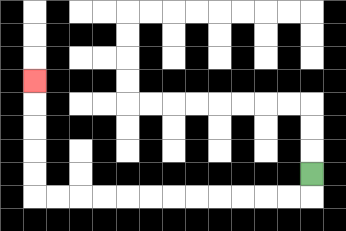{'start': '[13, 7]', 'end': '[1, 3]', 'path_directions': 'D,L,L,L,L,L,L,L,L,L,L,L,L,U,U,U,U,U', 'path_coordinates': '[[13, 7], [13, 8], [12, 8], [11, 8], [10, 8], [9, 8], [8, 8], [7, 8], [6, 8], [5, 8], [4, 8], [3, 8], [2, 8], [1, 8], [1, 7], [1, 6], [1, 5], [1, 4], [1, 3]]'}